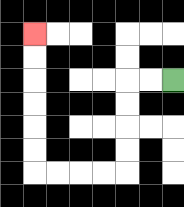{'start': '[7, 3]', 'end': '[1, 1]', 'path_directions': 'L,L,D,D,D,D,L,L,L,L,U,U,U,U,U,U', 'path_coordinates': '[[7, 3], [6, 3], [5, 3], [5, 4], [5, 5], [5, 6], [5, 7], [4, 7], [3, 7], [2, 7], [1, 7], [1, 6], [1, 5], [1, 4], [1, 3], [1, 2], [1, 1]]'}